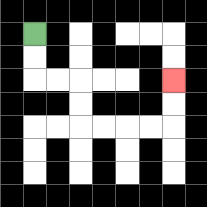{'start': '[1, 1]', 'end': '[7, 3]', 'path_directions': 'D,D,R,R,D,D,R,R,R,R,U,U', 'path_coordinates': '[[1, 1], [1, 2], [1, 3], [2, 3], [3, 3], [3, 4], [3, 5], [4, 5], [5, 5], [6, 5], [7, 5], [7, 4], [7, 3]]'}